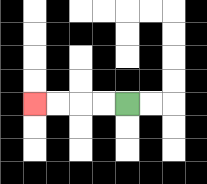{'start': '[5, 4]', 'end': '[1, 4]', 'path_directions': 'L,L,L,L', 'path_coordinates': '[[5, 4], [4, 4], [3, 4], [2, 4], [1, 4]]'}